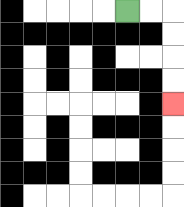{'start': '[5, 0]', 'end': '[7, 4]', 'path_directions': 'R,R,D,D,D,D', 'path_coordinates': '[[5, 0], [6, 0], [7, 0], [7, 1], [7, 2], [7, 3], [7, 4]]'}